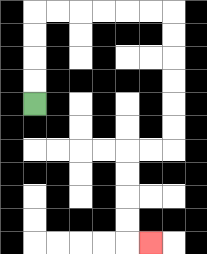{'start': '[1, 4]', 'end': '[6, 10]', 'path_directions': 'U,U,U,U,R,R,R,R,R,R,D,D,D,D,D,D,L,L,D,D,D,D,R', 'path_coordinates': '[[1, 4], [1, 3], [1, 2], [1, 1], [1, 0], [2, 0], [3, 0], [4, 0], [5, 0], [6, 0], [7, 0], [7, 1], [7, 2], [7, 3], [7, 4], [7, 5], [7, 6], [6, 6], [5, 6], [5, 7], [5, 8], [5, 9], [5, 10], [6, 10]]'}